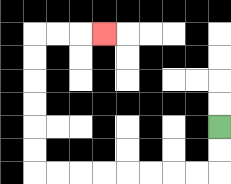{'start': '[9, 5]', 'end': '[4, 1]', 'path_directions': 'D,D,L,L,L,L,L,L,L,L,U,U,U,U,U,U,R,R,R', 'path_coordinates': '[[9, 5], [9, 6], [9, 7], [8, 7], [7, 7], [6, 7], [5, 7], [4, 7], [3, 7], [2, 7], [1, 7], [1, 6], [1, 5], [1, 4], [1, 3], [1, 2], [1, 1], [2, 1], [3, 1], [4, 1]]'}